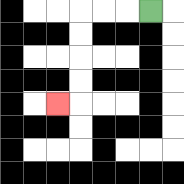{'start': '[6, 0]', 'end': '[2, 4]', 'path_directions': 'L,L,L,D,D,D,D,L', 'path_coordinates': '[[6, 0], [5, 0], [4, 0], [3, 0], [3, 1], [3, 2], [3, 3], [3, 4], [2, 4]]'}